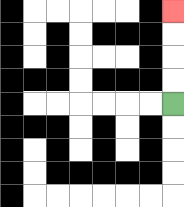{'start': '[7, 4]', 'end': '[7, 0]', 'path_directions': 'U,U,U,U', 'path_coordinates': '[[7, 4], [7, 3], [7, 2], [7, 1], [7, 0]]'}